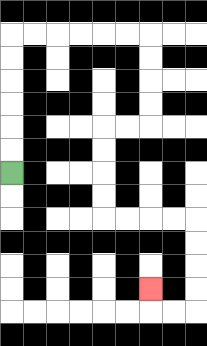{'start': '[0, 7]', 'end': '[6, 12]', 'path_directions': 'U,U,U,U,U,U,R,R,R,R,R,R,D,D,D,D,L,L,D,D,D,D,R,R,R,R,D,D,D,D,L,L,U', 'path_coordinates': '[[0, 7], [0, 6], [0, 5], [0, 4], [0, 3], [0, 2], [0, 1], [1, 1], [2, 1], [3, 1], [4, 1], [5, 1], [6, 1], [6, 2], [6, 3], [6, 4], [6, 5], [5, 5], [4, 5], [4, 6], [4, 7], [4, 8], [4, 9], [5, 9], [6, 9], [7, 9], [8, 9], [8, 10], [8, 11], [8, 12], [8, 13], [7, 13], [6, 13], [6, 12]]'}